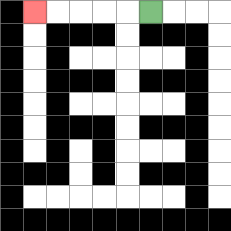{'start': '[6, 0]', 'end': '[1, 0]', 'path_directions': 'L,L,L,L,L', 'path_coordinates': '[[6, 0], [5, 0], [4, 0], [3, 0], [2, 0], [1, 0]]'}